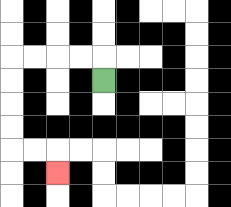{'start': '[4, 3]', 'end': '[2, 7]', 'path_directions': 'U,L,L,L,L,D,D,D,D,R,R,D', 'path_coordinates': '[[4, 3], [4, 2], [3, 2], [2, 2], [1, 2], [0, 2], [0, 3], [0, 4], [0, 5], [0, 6], [1, 6], [2, 6], [2, 7]]'}